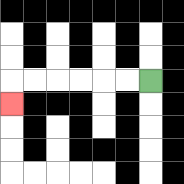{'start': '[6, 3]', 'end': '[0, 4]', 'path_directions': 'L,L,L,L,L,L,D', 'path_coordinates': '[[6, 3], [5, 3], [4, 3], [3, 3], [2, 3], [1, 3], [0, 3], [0, 4]]'}